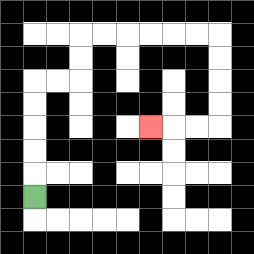{'start': '[1, 8]', 'end': '[6, 5]', 'path_directions': 'U,U,U,U,U,R,R,U,U,R,R,R,R,R,R,D,D,D,D,L,L,L', 'path_coordinates': '[[1, 8], [1, 7], [1, 6], [1, 5], [1, 4], [1, 3], [2, 3], [3, 3], [3, 2], [3, 1], [4, 1], [5, 1], [6, 1], [7, 1], [8, 1], [9, 1], [9, 2], [9, 3], [9, 4], [9, 5], [8, 5], [7, 5], [6, 5]]'}